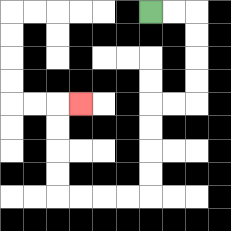{'start': '[6, 0]', 'end': '[3, 4]', 'path_directions': 'R,R,D,D,D,D,L,L,D,D,D,D,L,L,L,L,U,U,U,U,R', 'path_coordinates': '[[6, 0], [7, 0], [8, 0], [8, 1], [8, 2], [8, 3], [8, 4], [7, 4], [6, 4], [6, 5], [6, 6], [6, 7], [6, 8], [5, 8], [4, 8], [3, 8], [2, 8], [2, 7], [2, 6], [2, 5], [2, 4], [3, 4]]'}